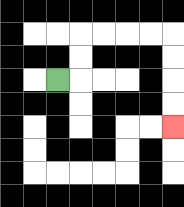{'start': '[2, 3]', 'end': '[7, 5]', 'path_directions': 'R,U,U,R,R,R,R,D,D,D,D', 'path_coordinates': '[[2, 3], [3, 3], [3, 2], [3, 1], [4, 1], [5, 1], [6, 1], [7, 1], [7, 2], [7, 3], [7, 4], [7, 5]]'}